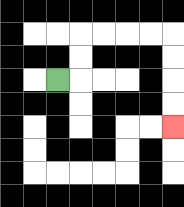{'start': '[2, 3]', 'end': '[7, 5]', 'path_directions': 'R,U,U,R,R,R,R,D,D,D,D', 'path_coordinates': '[[2, 3], [3, 3], [3, 2], [3, 1], [4, 1], [5, 1], [6, 1], [7, 1], [7, 2], [7, 3], [7, 4], [7, 5]]'}